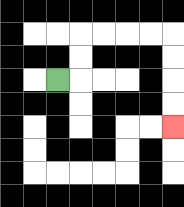{'start': '[2, 3]', 'end': '[7, 5]', 'path_directions': 'R,U,U,R,R,R,R,D,D,D,D', 'path_coordinates': '[[2, 3], [3, 3], [3, 2], [3, 1], [4, 1], [5, 1], [6, 1], [7, 1], [7, 2], [7, 3], [7, 4], [7, 5]]'}